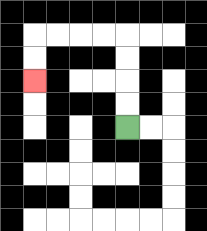{'start': '[5, 5]', 'end': '[1, 3]', 'path_directions': 'U,U,U,U,L,L,L,L,D,D', 'path_coordinates': '[[5, 5], [5, 4], [5, 3], [5, 2], [5, 1], [4, 1], [3, 1], [2, 1], [1, 1], [1, 2], [1, 3]]'}